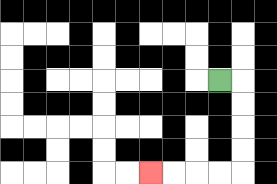{'start': '[9, 3]', 'end': '[6, 7]', 'path_directions': 'R,D,D,D,D,L,L,L,L', 'path_coordinates': '[[9, 3], [10, 3], [10, 4], [10, 5], [10, 6], [10, 7], [9, 7], [8, 7], [7, 7], [6, 7]]'}